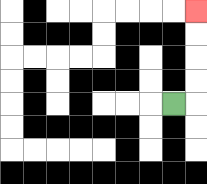{'start': '[7, 4]', 'end': '[8, 0]', 'path_directions': 'R,U,U,U,U', 'path_coordinates': '[[7, 4], [8, 4], [8, 3], [8, 2], [8, 1], [8, 0]]'}